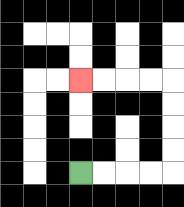{'start': '[3, 7]', 'end': '[3, 3]', 'path_directions': 'R,R,R,R,U,U,U,U,L,L,L,L', 'path_coordinates': '[[3, 7], [4, 7], [5, 7], [6, 7], [7, 7], [7, 6], [7, 5], [7, 4], [7, 3], [6, 3], [5, 3], [4, 3], [3, 3]]'}